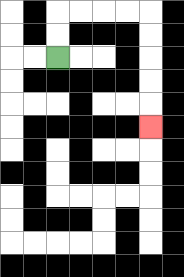{'start': '[2, 2]', 'end': '[6, 5]', 'path_directions': 'U,U,R,R,R,R,D,D,D,D,D', 'path_coordinates': '[[2, 2], [2, 1], [2, 0], [3, 0], [4, 0], [5, 0], [6, 0], [6, 1], [6, 2], [6, 3], [6, 4], [6, 5]]'}